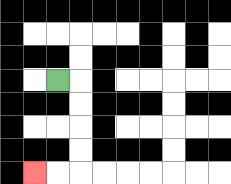{'start': '[2, 3]', 'end': '[1, 7]', 'path_directions': 'R,D,D,D,D,L,L', 'path_coordinates': '[[2, 3], [3, 3], [3, 4], [3, 5], [3, 6], [3, 7], [2, 7], [1, 7]]'}